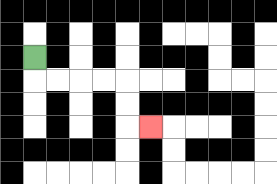{'start': '[1, 2]', 'end': '[6, 5]', 'path_directions': 'D,R,R,R,R,D,D,R', 'path_coordinates': '[[1, 2], [1, 3], [2, 3], [3, 3], [4, 3], [5, 3], [5, 4], [5, 5], [6, 5]]'}